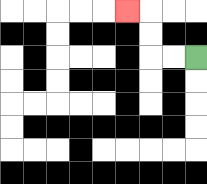{'start': '[8, 2]', 'end': '[5, 0]', 'path_directions': 'L,L,U,U,L', 'path_coordinates': '[[8, 2], [7, 2], [6, 2], [6, 1], [6, 0], [5, 0]]'}